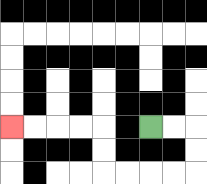{'start': '[6, 5]', 'end': '[0, 5]', 'path_directions': 'R,R,D,D,L,L,L,L,U,U,L,L,L,L', 'path_coordinates': '[[6, 5], [7, 5], [8, 5], [8, 6], [8, 7], [7, 7], [6, 7], [5, 7], [4, 7], [4, 6], [4, 5], [3, 5], [2, 5], [1, 5], [0, 5]]'}